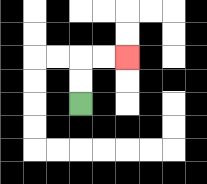{'start': '[3, 4]', 'end': '[5, 2]', 'path_directions': 'U,U,R,R', 'path_coordinates': '[[3, 4], [3, 3], [3, 2], [4, 2], [5, 2]]'}